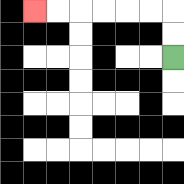{'start': '[7, 2]', 'end': '[1, 0]', 'path_directions': 'U,U,L,L,L,L,L,L', 'path_coordinates': '[[7, 2], [7, 1], [7, 0], [6, 0], [5, 0], [4, 0], [3, 0], [2, 0], [1, 0]]'}